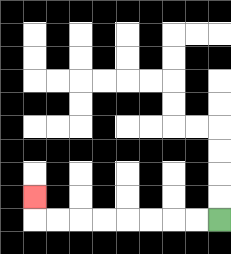{'start': '[9, 9]', 'end': '[1, 8]', 'path_directions': 'L,L,L,L,L,L,L,L,U', 'path_coordinates': '[[9, 9], [8, 9], [7, 9], [6, 9], [5, 9], [4, 9], [3, 9], [2, 9], [1, 9], [1, 8]]'}